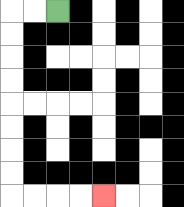{'start': '[2, 0]', 'end': '[4, 8]', 'path_directions': 'L,L,D,D,D,D,D,D,D,D,R,R,R,R', 'path_coordinates': '[[2, 0], [1, 0], [0, 0], [0, 1], [0, 2], [0, 3], [0, 4], [0, 5], [0, 6], [0, 7], [0, 8], [1, 8], [2, 8], [3, 8], [4, 8]]'}